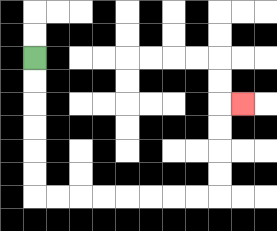{'start': '[1, 2]', 'end': '[10, 4]', 'path_directions': 'D,D,D,D,D,D,R,R,R,R,R,R,R,R,U,U,U,U,R', 'path_coordinates': '[[1, 2], [1, 3], [1, 4], [1, 5], [1, 6], [1, 7], [1, 8], [2, 8], [3, 8], [4, 8], [5, 8], [6, 8], [7, 8], [8, 8], [9, 8], [9, 7], [9, 6], [9, 5], [9, 4], [10, 4]]'}